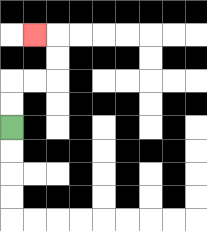{'start': '[0, 5]', 'end': '[1, 1]', 'path_directions': 'U,U,R,R,U,U,L', 'path_coordinates': '[[0, 5], [0, 4], [0, 3], [1, 3], [2, 3], [2, 2], [2, 1], [1, 1]]'}